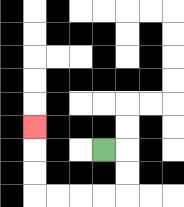{'start': '[4, 6]', 'end': '[1, 5]', 'path_directions': 'R,D,D,L,L,L,L,U,U,U', 'path_coordinates': '[[4, 6], [5, 6], [5, 7], [5, 8], [4, 8], [3, 8], [2, 8], [1, 8], [1, 7], [1, 6], [1, 5]]'}